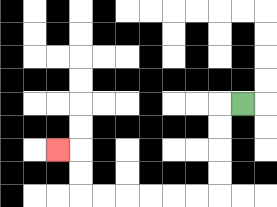{'start': '[10, 4]', 'end': '[2, 6]', 'path_directions': 'L,D,D,D,D,L,L,L,L,L,L,U,U,L', 'path_coordinates': '[[10, 4], [9, 4], [9, 5], [9, 6], [9, 7], [9, 8], [8, 8], [7, 8], [6, 8], [5, 8], [4, 8], [3, 8], [3, 7], [3, 6], [2, 6]]'}